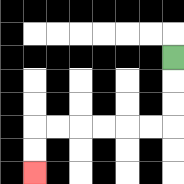{'start': '[7, 2]', 'end': '[1, 7]', 'path_directions': 'D,D,D,L,L,L,L,L,L,D,D', 'path_coordinates': '[[7, 2], [7, 3], [7, 4], [7, 5], [6, 5], [5, 5], [4, 5], [3, 5], [2, 5], [1, 5], [1, 6], [1, 7]]'}